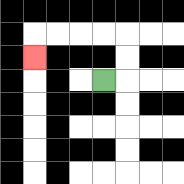{'start': '[4, 3]', 'end': '[1, 2]', 'path_directions': 'R,U,U,L,L,L,L,D', 'path_coordinates': '[[4, 3], [5, 3], [5, 2], [5, 1], [4, 1], [3, 1], [2, 1], [1, 1], [1, 2]]'}